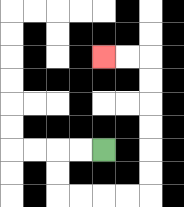{'start': '[4, 6]', 'end': '[4, 2]', 'path_directions': 'L,L,D,D,R,R,R,R,U,U,U,U,U,U,L,L', 'path_coordinates': '[[4, 6], [3, 6], [2, 6], [2, 7], [2, 8], [3, 8], [4, 8], [5, 8], [6, 8], [6, 7], [6, 6], [6, 5], [6, 4], [6, 3], [6, 2], [5, 2], [4, 2]]'}